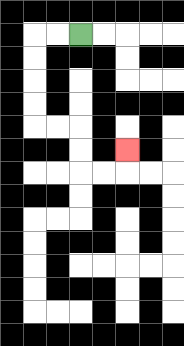{'start': '[3, 1]', 'end': '[5, 6]', 'path_directions': 'L,L,D,D,D,D,R,R,D,D,R,R,U', 'path_coordinates': '[[3, 1], [2, 1], [1, 1], [1, 2], [1, 3], [1, 4], [1, 5], [2, 5], [3, 5], [3, 6], [3, 7], [4, 7], [5, 7], [5, 6]]'}